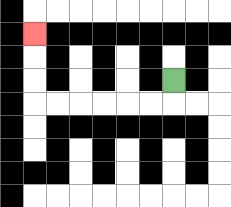{'start': '[7, 3]', 'end': '[1, 1]', 'path_directions': 'D,L,L,L,L,L,L,U,U,U', 'path_coordinates': '[[7, 3], [7, 4], [6, 4], [5, 4], [4, 4], [3, 4], [2, 4], [1, 4], [1, 3], [1, 2], [1, 1]]'}